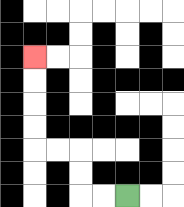{'start': '[5, 8]', 'end': '[1, 2]', 'path_directions': 'L,L,U,U,L,L,U,U,U,U', 'path_coordinates': '[[5, 8], [4, 8], [3, 8], [3, 7], [3, 6], [2, 6], [1, 6], [1, 5], [1, 4], [1, 3], [1, 2]]'}